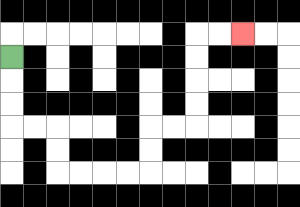{'start': '[0, 2]', 'end': '[10, 1]', 'path_directions': 'D,D,D,R,R,D,D,R,R,R,R,U,U,R,R,U,U,U,U,R,R', 'path_coordinates': '[[0, 2], [0, 3], [0, 4], [0, 5], [1, 5], [2, 5], [2, 6], [2, 7], [3, 7], [4, 7], [5, 7], [6, 7], [6, 6], [6, 5], [7, 5], [8, 5], [8, 4], [8, 3], [8, 2], [8, 1], [9, 1], [10, 1]]'}